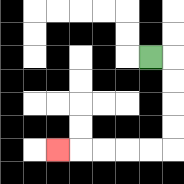{'start': '[6, 2]', 'end': '[2, 6]', 'path_directions': 'R,D,D,D,D,L,L,L,L,L', 'path_coordinates': '[[6, 2], [7, 2], [7, 3], [7, 4], [7, 5], [7, 6], [6, 6], [5, 6], [4, 6], [3, 6], [2, 6]]'}